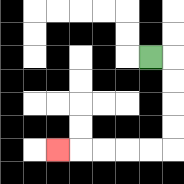{'start': '[6, 2]', 'end': '[2, 6]', 'path_directions': 'R,D,D,D,D,L,L,L,L,L', 'path_coordinates': '[[6, 2], [7, 2], [7, 3], [7, 4], [7, 5], [7, 6], [6, 6], [5, 6], [4, 6], [3, 6], [2, 6]]'}